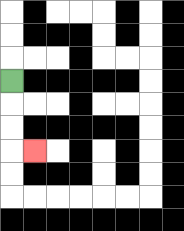{'start': '[0, 3]', 'end': '[1, 6]', 'path_directions': 'D,D,D,R', 'path_coordinates': '[[0, 3], [0, 4], [0, 5], [0, 6], [1, 6]]'}